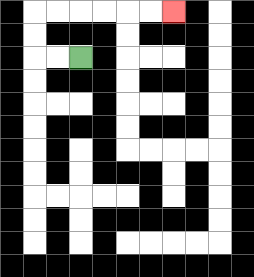{'start': '[3, 2]', 'end': '[7, 0]', 'path_directions': 'L,L,U,U,R,R,R,R,R,R', 'path_coordinates': '[[3, 2], [2, 2], [1, 2], [1, 1], [1, 0], [2, 0], [3, 0], [4, 0], [5, 0], [6, 0], [7, 0]]'}